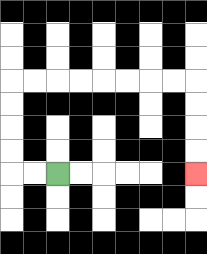{'start': '[2, 7]', 'end': '[8, 7]', 'path_directions': 'L,L,U,U,U,U,R,R,R,R,R,R,R,R,D,D,D,D', 'path_coordinates': '[[2, 7], [1, 7], [0, 7], [0, 6], [0, 5], [0, 4], [0, 3], [1, 3], [2, 3], [3, 3], [4, 3], [5, 3], [6, 3], [7, 3], [8, 3], [8, 4], [8, 5], [8, 6], [8, 7]]'}